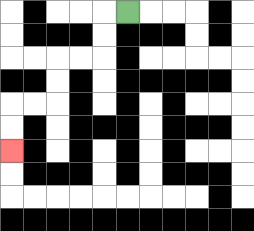{'start': '[5, 0]', 'end': '[0, 6]', 'path_directions': 'L,D,D,L,L,D,D,L,L,D,D', 'path_coordinates': '[[5, 0], [4, 0], [4, 1], [4, 2], [3, 2], [2, 2], [2, 3], [2, 4], [1, 4], [0, 4], [0, 5], [0, 6]]'}